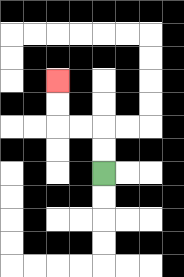{'start': '[4, 7]', 'end': '[2, 3]', 'path_directions': 'U,U,L,L,U,U', 'path_coordinates': '[[4, 7], [4, 6], [4, 5], [3, 5], [2, 5], [2, 4], [2, 3]]'}